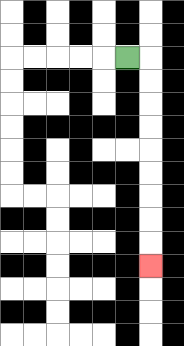{'start': '[5, 2]', 'end': '[6, 11]', 'path_directions': 'R,D,D,D,D,D,D,D,D,D', 'path_coordinates': '[[5, 2], [6, 2], [6, 3], [6, 4], [6, 5], [6, 6], [6, 7], [6, 8], [6, 9], [6, 10], [6, 11]]'}